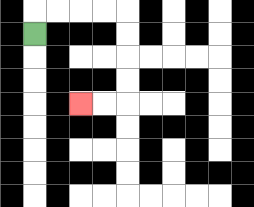{'start': '[1, 1]', 'end': '[3, 4]', 'path_directions': 'U,R,R,R,R,D,D,D,D,L,L', 'path_coordinates': '[[1, 1], [1, 0], [2, 0], [3, 0], [4, 0], [5, 0], [5, 1], [5, 2], [5, 3], [5, 4], [4, 4], [3, 4]]'}